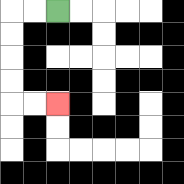{'start': '[2, 0]', 'end': '[2, 4]', 'path_directions': 'L,L,D,D,D,D,R,R', 'path_coordinates': '[[2, 0], [1, 0], [0, 0], [0, 1], [0, 2], [0, 3], [0, 4], [1, 4], [2, 4]]'}